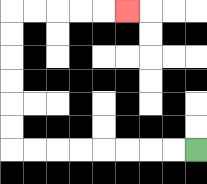{'start': '[8, 6]', 'end': '[5, 0]', 'path_directions': 'L,L,L,L,L,L,L,L,U,U,U,U,U,U,R,R,R,R,R', 'path_coordinates': '[[8, 6], [7, 6], [6, 6], [5, 6], [4, 6], [3, 6], [2, 6], [1, 6], [0, 6], [0, 5], [0, 4], [0, 3], [0, 2], [0, 1], [0, 0], [1, 0], [2, 0], [3, 0], [4, 0], [5, 0]]'}